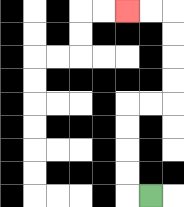{'start': '[6, 8]', 'end': '[5, 0]', 'path_directions': 'L,U,U,U,U,R,R,U,U,U,U,L,L', 'path_coordinates': '[[6, 8], [5, 8], [5, 7], [5, 6], [5, 5], [5, 4], [6, 4], [7, 4], [7, 3], [7, 2], [7, 1], [7, 0], [6, 0], [5, 0]]'}